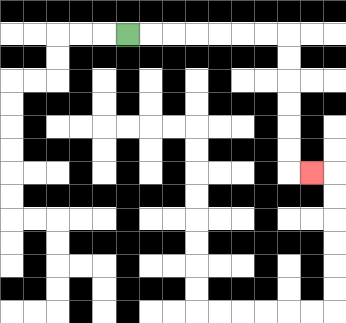{'start': '[5, 1]', 'end': '[13, 7]', 'path_directions': 'R,R,R,R,R,R,R,D,D,D,D,D,D,R', 'path_coordinates': '[[5, 1], [6, 1], [7, 1], [8, 1], [9, 1], [10, 1], [11, 1], [12, 1], [12, 2], [12, 3], [12, 4], [12, 5], [12, 6], [12, 7], [13, 7]]'}